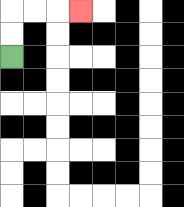{'start': '[0, 2]', 'end': '[3, 0]', 'path_directions': 'U,U,R,R,R', 'path_coordinates': '[[0, 2], [0, 1], [0, 0], [1, 0], [2, 0], [3, 0]]'}